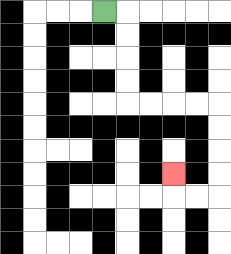{'start': '[4, 0]', 'end': '[7, 7]', 'path_directions': 'R,D,D,D,D,R,R,R,R,D,D,D,D,L,L,U', 'path_coordinates': '[[4, 0], [5, 0], [5, 1], [5, 2], [5, 3], [5, 4], [6, 4], [7, 4], [8, 4], [9, 4], [9, 5], [9, 6], [9, 7], [9, 8], [8, 8], [7, 8], [7, 7]]'}